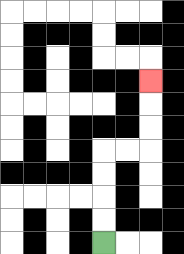{'start': '[4, 10]', 'end': '[6, 3]', 'path_directions': 'U,U,U,U,R,R,U,U,U', 'path_coordinates': '[[4, 10], [4, 9], [4, 8], [4, 7], [4, 6], [5, 6], [6, 6], [6, 5], [6, 4], [6, 3]]'}